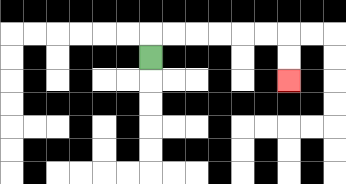{'start': '[6, 2]', 'end': '[12, 3]', 'path_directions': 'U,R,R,R,R,R,R,D,D', 'path_coordinates': '[[6, 2], [6, 1], [7, 1], [8, 1], [9, 1], [10, 1], [11, 1], [12, 1], [12, 2], [12, 3]]'}